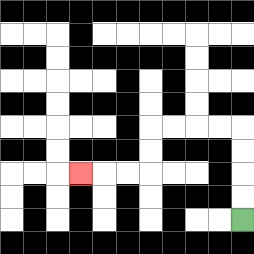{'start': '[10, 9]', 'end': '[3, 7]', 'path_directions': 'U,U,U,U,L,L,L,L,D,D,L,L,L', 'path_coordinates': '[[10, 9], [10, 8], [10, 7], [10, 6], [10, 5], [9, 5], [8, 5], [7, 5], [6, 5], [6, 6], [6, 7], [5, 7], [4, 7], [3, 7]]'}